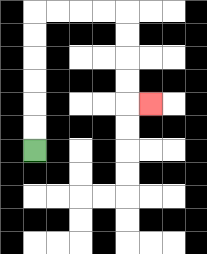{'start': '[1, 6]', 'end': '[6, 4]', 'path_directions': 'U,U,U,U,U,U,R,R,R,R,D,D,D,D,R', 'path_coordinates': '[[1, 6], [1, 5], [1, 4], [1, 3], [1, 2], [1, 1], [1, 0], [2, 0], [3, 0], [4, 0], [5, 0], [5, 1], [5, 2], [5, 3], [5, 4], [6, 4]]'}